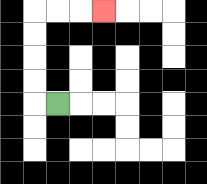{'start': '[2, 4]', 'end': '[4, 0]', 'path_directions': 'L,U,U,U,U,R,R,R', 'path_coordinates': '[[2, 4], [1, 4], [1, 3], [1, 2], [1, 1], [1, 0], [2, 0], [3, 0], [4, 0]]'}